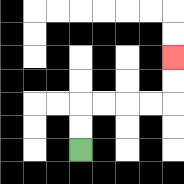{'start': '[3, 6]', 'end': '[7, 2]', 'path_directions': 'U,U,R,R,R,R,U,U', 'path_coordinates': '[[3, 6], [3, 5], [3, 4], [4, 4], [5, 4], [6, 4], [7, 4], [7, 3], [7, 2]]'}